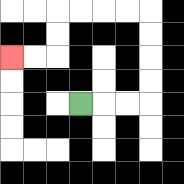{'start': '[3, 4]', 'end': '[0, 2]', 'path_directions': 'R,R,R,U,U,U,U,L,L,L,L,D,D,L,L', 'path_coordinates': '[[3, 4], [4, 4], [5, 4], [6, 4], [6, 3], [6, 2], [6, 1], [6, 0], [5, 0], [4, 0], [3, 0], [2, 0], [2, 1], [2, 2], [1, 2], [0, 2]]'}